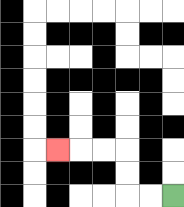{'start': '[7, 8]', 'end': '[2, 6]', 'path_directions': 'L,L,U,U,L,L,L', 'path_coordinates': '[[7, 8], [6, 8], [5, 8], [5, 7], [5, 6], [4, 6], [3, 6], [2, 6]]'}